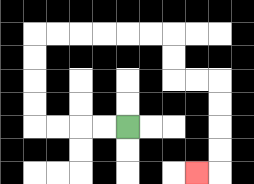{'start': '[5, 5]', 'end': '[8, 7]', 'path_directions': 'L,L,L,L,U,U,U,U,R,R,R,R,R,R,D,D,R,R,D,D,D,D,L', 'path_coordinates': '[[5, 5], [4, 5], [3, 5], [2, 5], [1, 5], [1, 4], [1, 3], [1, 2], [1, 1], [2, 1], [3, 1], [4, 1], [5, 1], [6, 1], [7, 1], [7, 2], [7, 3], [8, 3], [9, 3], [9, 4], [9, 5], [9, 6], [9, 7], [8, 7]]'}